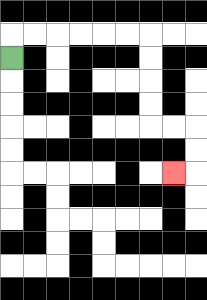{'start': '[0, 2]', 'end': '[7, 7]', 'path_directions': 'U,R,R,R,R,R,R,D,D,D,D,R,R,D,D,L', 'path_coordinates': '[[0, 2], [0, 1], [1, 1], [2, 1], [3, 1], [4, 1], [5, 1], [6, 1], [6, 2], [6, 3], [6, 4], [6, 5], [7, 5], [8, 5], [8, 6], [8, 7], [7, 7]]'}